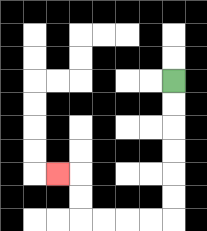{'start': '[7, 3]', 'end': '[2, 7]', 'path_directions': 'D,D,D,D,D,D,L,L,L,L,U,U,L', 'path_coordinates': '[[7, 3], [7, 4], [7, 5], [7, 6], [7, 7], [7, 8], [7, 9], [6, 9], [5, 9], [4, 9], [3, 9], [3, 8], [3, 7], [2, 7]]'}